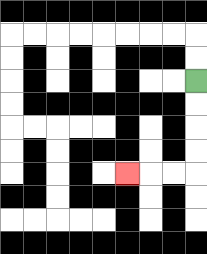{'start': '[8, 3]', 'end': '[5, 7]', 'path_directions': 'D,D,D,D,L,L,L', 'path_coordinates': '[[8, 3], [8, 4], [8, 5], [8, 6], [8, 7], [7, 7], [6, 7], [5, 7]]'}